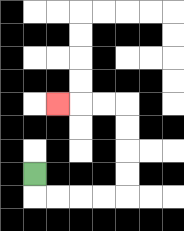{'start': '[1, 7]', 'end': '[2, 4]', 'path_directions': 'D,R,R,R,R,U,U,U,U,L,L,L', 'path_coordinates': '[[1, 7], [1, 8], [2, 8], [3, 8], [4, 8], [5, 8], [5, 7], [5, 6], [5, 5], [5, 4], [4, 4], [3, 4], [2, 4]]'}